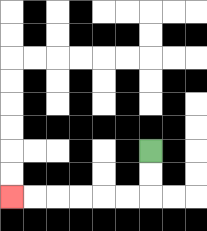{'start': '[6, 6]', 'end': '[0, 8]', 'path_directions': 'D,D,L,L,L,L,L,L', 'path_coordinates': '[[6, 6], [6, 7], [6, 8], [5, 8], [4, 8], [3, 8], [2, 8], [1, 8], [0, 8]]'}